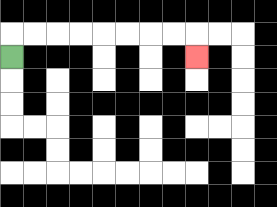{'start': '[0, 2]', 'end': '[8, 2]', 'path_directions': 'U,R,R,R,R,R,R,R,R,D', 'path_coordinates': '[[0, 2], [0, 1], [1, 1], [2, 1], [3, 1], [4, 1], [5, 1], [6, 1], [7, 1], [8, 1], [8, 2]]'}